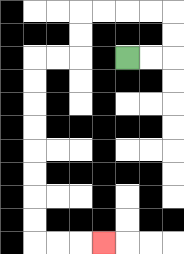{'start': '[5, 2]', 'end': '[4, 10]', 'path_directions': 'R,R,U,U,L,L,L,L,D,D,L,L,D,D,D,D,D,D,D,D,R,R,R', 'path_coordinates': '[[5, 2], [6, 2], [7, 2], [7, 1], [7, 0], [6, 0], [5, 0], [4, 0], [3, 0], [3, 1], [3, 2], [2, 2], [1, 2], [1, 3], [1, 4], [1, 5], [1, 6], [1, 7], [1, 8], [1, 9], [1, 10], [2, 10], [3, 10], [4, 10]]'}